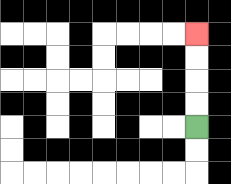{'start': '[8, 5]', 'end': '[8, 1]', 'path_directions': 'U,U,U,U', 'path_coordinates': '[[8, 5], [8, 4], [8, 3], [8, 2], [8, 1]]'}